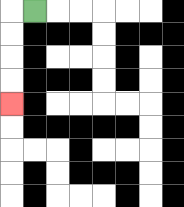{'start': '[1, 0]', 'end': '[0, 4]', 'path_directions': 'L,D,D,D,D', 'path_coordinates': '[[1, 0], [0, 0], [0, 1], [0, 2], [0, 3], [0, 4]]'}